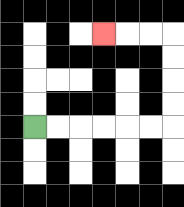{'start': '[1, 5]', 'end': '[4, 1]', 'path_directions': 'R,R,R,R,R,R,U,U,U,U,L,L,L', 'path_coordinates': '[[1, 5], [2, 5], [3, 5], [4, 5], [5, 5], [6, 5], [7, 5], [7, 4], [7, 3], [7, 2], [7, 1], [6, 1], [5, 1], [4, 1]]'}